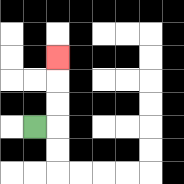{'start': '[1, 5]', 'end': '[2, 2]', 'path_directions': 'R,U,U,U', 'path_coordinates': '[[1, 5], [2, 5], [2, 4], [2, 3], [2, 2]]'}